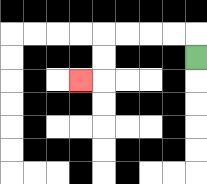{'start': '[8, 2]', 'end': '[3, 3]', 'path_directions': 'U,L,L,L,L,D,D,L', 'path_coordinates': '[[8, 2], [8, 1], [7, 1], [6, 1], [5, 1], [4, 1], [4, 2], [4, 3], [3, 3]]'}